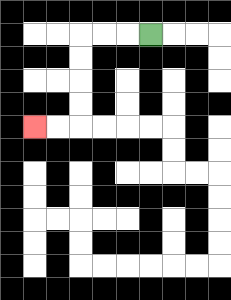{'start': '[6, 1]', 'end': '[1, 5]', 'path_directions': 'L,L,L,D,D,D,D,L,L', 'path_coordinates': '[[6, 1], [5, 1], [4, 1], [3, 1], [3, 2], [3, 3], [3, 4], [3, 5], [2, 5], [1, 5]]'}